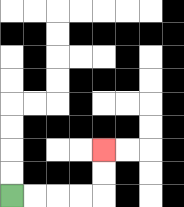{'start': '[0, 8]', 'end': '[4, 6]', 'path_directions': 'R,R,R,R,U,U', 'path_coordinates': '[[0, 8], [1, 8], [2, 8], [3, 8], [4, 8], [4, 7], [4, 6]]'}